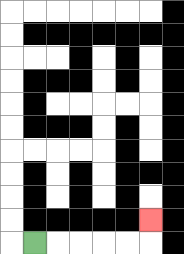{'start': '[1, 10]', 'end': '[6, 9]', 'path_directions': 'R,R,R,R,R,U', 'path_coordinates': '[[1, 10], [2, 10], [3, 10], [4, 10], [5, 10], [6, 10], [6, 9]]'}